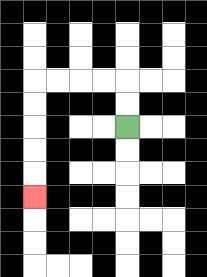{'start': '[5, 5]', 'end': '[1, 8]', 'path_directions': 'U,U,L,L,L,L,D,D,D,D,D', 'path_coordinates': '[[5, 5], [5, 4], [5, 3], [4, 3], [3, 3], [2, 3], [1, 3], [1, 4], [1, 5], [1, 6], [1, 7], [1, 8]]'}